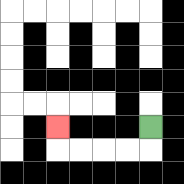{'start': '[6, 5]', 'end': '[2, 5]', 'path_directions': 'D,L,L,L,L,U', 'path_coordinates': '[[6, 5], [6, 6], [5, 6], [4, 6], [3, 6], [2, 6], [2, 5]]'}